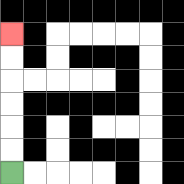{'start': '[0, 7]', 'end': '[0, 1]', 'path_directions': 'U,U,U,U,U,U', 'path_coordinates': '[[0, 7], [0, 6], [0, 5], [0, 4], [0, 3], [0, 2], [0, 1]]'}